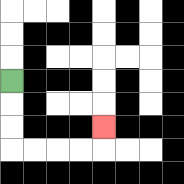{'start': '[0, 3]', 'end': '[4, 5]', 'path_directions': 'D,D,D,R,R,R,R,U', 'path_coordinates': '[[0, 3], [0, 4], [0, 5], [0, 6], [1, 6], [2, 6], [3, 6], [4, 6], [4, 5]]'}